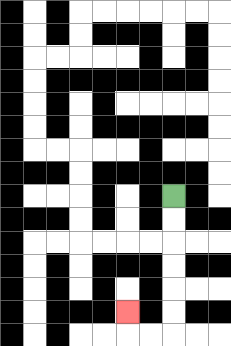{'start': '[7, 8]', 'end': '[5, 13]', 'path_directions': 'D,D,D,D,D,D,L,L,U', 'path_coordinates': '[[7, 8], [7, 9], [7, 10], [7, 11], [7, 12], [7, 13], [7, 14], [6, 14], [5, 14], [5, 13]]'}